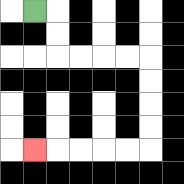{'start': '[1, 0]', 'end': '[1, 6]', 'path_directions': 'R,D,D,R,R,R,R,D,D,D,D,L,L,L,L,L', 'path_coordinates': '[[1, 0], [2, 0], [2, 1], [2, 2], [3, 2], [4, 2], [5, 2], [6, 2], [6, 3], [6, 4], [6, 5], [6, 6], [5, 6], [4, 6], [3, 6], [2, 6], [1, 6]]'}